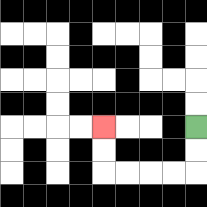{'start': '[8, 5]', 'end': '[4, 5]', 'path_directions': 'D,D,L,L,L,L,U,U', 'path_coordinates': '[[8, 5], [8, 6], [8, 7], [7, 7], [6, 7], [5, 7], [4, 7], [4, 6], [4, 5]]'}